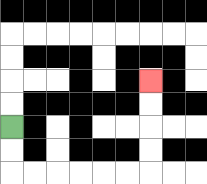{'start': '[0, 5]', 'end': '[6, 3]', 'path_directions': 'D,D,R,R,R,R,R,R,U,U,U,U', 'path_coordinates': '[[0, 5], [0, 6], [0, 7], [1, 7], [2, 7], [3, 7], [4, 7], [5, 7], [6, 7], [6, 6], [6, 5], [6, 4], [6, 3]]'}